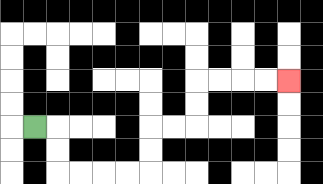{'start': '[1, 5]', 'end': '[12, 3]', 'path_directions': 'R,D,D,R,R,R,R,U,U,R,R,U,U,R,R,R,R', 'path_coordinates': '[[1, 5], [2, 5], [2, 6], [2, 7], [3, 7], [4, 7], [5, 7], [6, 7], [6, 6], [6, 5], [7, 5], [8, 5], [8, 4], [8, 3], [9, 3], [10, 3], [11, 3], [12, 3]]'}